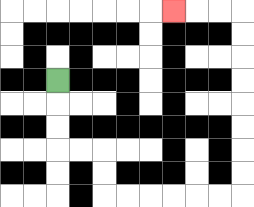{'start': '[2, 3]', 'end': '[7, 0]', 'path_directions': 'D,D,D,R,R,D,D,R,R,R,R,R,R,U,U,U,U,U,U,U,U,L,L,L', 'path_coordinates': '[[2, 3], [2, 4], [2, 5], [2, 6], [3, 6], [4, 6], [4, 7], [4, 8], [5, 8], [6, 8], [7, 8], [8, 8], [9, 8], [10, 8], [10, 7], [10, 6], [10, 5], [10, 4], [10, 3], [10, 2], [10, 1], [10, 0], [9, 0], [8, 0], [7, 0]]'}